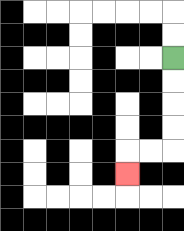{'start': '[7, 2]', 'end': '[5, 7]', 'path_directions': 'D,D,D,D,L,L,D', 'path_coordinates': '[[7, 2], [7, 3], [7, 4], [7, 5], [7, 6], [6, 6], [5, 6], [5, 7]]'}